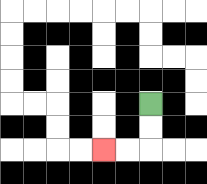{'start': '[6, 4]', 'end': '[4, 6]', 'path_directions': 'D,D,L,L', 'path_coordinates': '[[6, 4], [6, 5], [6, 6], [5, 6], [4, 6]]'}